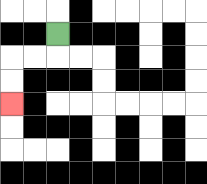{'start': '[2, 1]', 'end': '[0, 4]', 'path_directions': 'D,L,L,D,D', 'path_coordinates': '[[2, 1], [2, 2], [1, 2], [0, 2], [0, 3], [0, 4]]'}